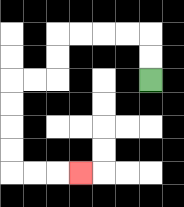{'start': '[6, 3]', 'end': '[3, 7]', 'path_directions': 'U,U,L,L,L,L,D,D,L,L,D,D,D,D,R,R,R', 'path_coordinates': '[[6, 3], [6, 2], [6, 1], [5, 1], [4, 1], [3, 1], [2, 1], [2, 2], [2, 3], [1, 3], [0, 3], [0, 4], [0, 5], [0, 6], [0, 7], [1, 7], [2, 7], [3, 7]]'}